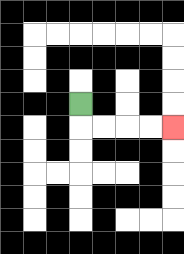{'start': '[3, 4]', 'end': '[7, 5]', 'path_directions': 'D,R,R,R,R', 'path_coordinates': '[[3, 4], [3, 5], [4, 5], [5, 5], [6, 5], [7, 5]]'}